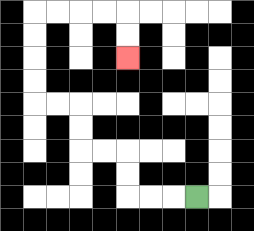{'start': '[8, 8]', 'end': '[5, 2]', 'path_directions': 'L,L,L,U,U,L,L,U,U,L,L,U,U,U,U,R,R,R,R,D,D', 'path_coordinates': '[[8, 8], [7, 8], [6, 8], [5, 8], [5, 7], [5, 6], [4, 6], [3, 6], [3, 5], [3, 4], [2, 4], [1, 4], [1, 3], [1, 2], [1, 1], [1, 0], [2, 0], [3, 0], [4, 0], [5, 0], [5, 1], [5, 2]]'}